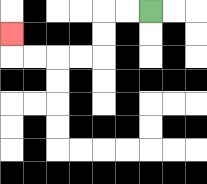{'start': '[6, 0]', 'end': '[0, 1]', 'path_directions': 'L,L,D,D,L,L,L,L,U', 'path_coordinates': '[[6, 0], [5, 0], [4, 0], [4, 1], [4, 2], [3, 2], [2, 2], [1, 2], [0, 2], [0, 1]]'}